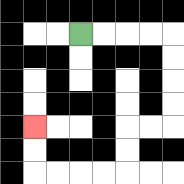{'start': '[3, 1]', 'end': '[1, 5]', 'path_directions': 'R,R,R,R,D,D,D,D,L,L,D,D,L,L,L,L,U,U', 'path_coordinates': '[[3, 1], [4, 1], [5, 1], [6, 1], [7, 1], [7, 2], [7, 3], [7, 4], [7, 5], [6, 5], [5, 5], [5, 6], [5, 7], [4, 7], [3, 7], [2, 7], [1, 7], [1, 6], [1, 5]]'}